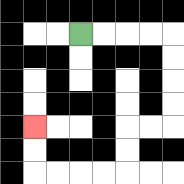{'start': '[3, 1]', 'end': '[1, 5]', 'path_directions': 'R,R,R,R,D,D,D,D,L,L,D,D,L,L,L,L,U,U', 'path_coordinates': '[[3, 1], [4, 1], [5, 1], [6, 1], [7, 1], [7, 2], [7, 3], [7, 4], [7, 5], [6, 5], [5, 5], [5, 6], [5, 7], [4, 7], [3, 7], [2, 7], [1, 7], [1, 6], [1, 5]]'}